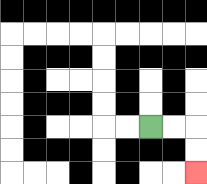{'start': '[6, 5]', 'end': '[8, 7]', 'path_directions': 'R,R,D,D', 'path_coordinates': '[[6, 5], [7, 5], [8, 5], [8, 6], [8, 7]]'}